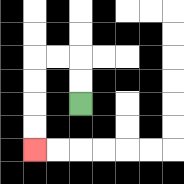{'start': '[3, 4]', 'end': '[1, 6]', 'path_directions': 'U,U,L,L,D,D,D,D', 'path_coordinates': '[[3, 4], [3, 3], [3, 2], [2, 2], [1, 2], [1, 3], [1, 4], [1, 5], [1, 6]]'}